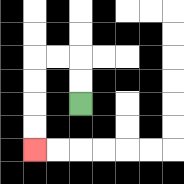{'start': '[3, 4]', 'end': '[1, 6]', 'path_directions': 'U,U,L,L,D,D,D,D', 'path_coordinates': '[[3, 4], [3, 3], [3, 2], [2, 2], [1, 2], [1, 3], [1, 4], [1, 5], [1, 6]]'}